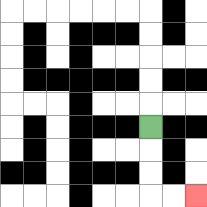{'start': '[6, 5]', 'end': '[8, 8]', 'path_directions': 'D,D,D,R,R', 'path_coordinates': '[[6, 5], [6, 6], [6, 7], [6, 8], [7, 8], [8, 8]]'}